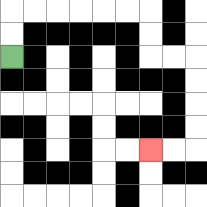{'start': '[0, 2]', 'end': '[6, 6]', 'path_directions': 'U,U,R,R,R,R,R,R,D,D,R,R,D,D,D,D,L,L', 'path_coordinates': '[[0, 2], [0, 1], [0, 0], [1, 0], [2, 0], [3, 0], [4, 0], [5, 0], [6, 0], [6, 1], [6, 2], [7, 2], [8, 2], [8, 3], [8, 4], [8, 5], [8, 6], [7, 6], [6, 6]]'}